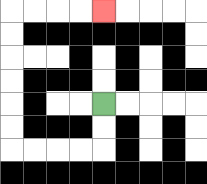{'start': '[4, 4]', 'end': '[4, 0]', 'path_directions': 'D,D,L,L,L,L,U,U,U,U,U,U,R,R,R,R', 'path_coordinates': '[[4, 4], [4, 5], [4, 6], [3, 6], [2, 6], [1, 6], [0, 6], [0, 5], [0, 4], [0, 3], [0, 2], [0, 1], [0, 0], [1, 0], [2, 0], [3, 0], [4, 0]]'}